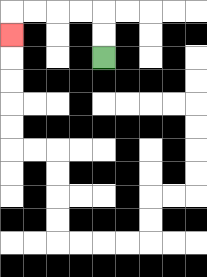{'start': '[4, 2]', 'end': '[0, 1]', 'path_directions': 'U,U,L,L,L,L,D', 'path_coordinates': '[[4, 2], [4, 1], [4, 0], [3, 0], [2, 0], [1, 0], [0, 0], [0, 1]]'}